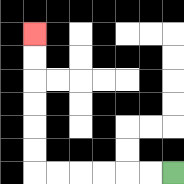{'start': '[7, 7]', 'end': '[1, 1]', 'path_directions': 'L,L,L,L,L,L,U,U,U,U,U,U', 'path_coordinates': '[[7, 7], [6, 7], [5, 7], [4, 7], [3, 7], [2, 7], [1, 7], [1, 6], [1, 5], [1, 4], [1, 3], [1, 2], [1, 1]]'}